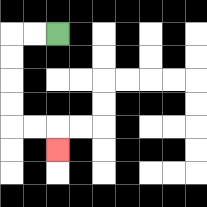{'start': '[2, 1]', 'end': '[2, 6]', 'path_directions': 'L,L,D,D,D,D,R,R,D', 'path_coordinates': '[[2, 1], [1, 1], [0, 1], [0, 2], [0, 3], [0, 4], [0, 5], [1, 5], [2, 5], [2, 6]]'}